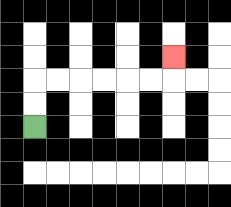{'start': '[1, 5]', 'end': '[7, 2]', 'path_directions': 'U,U,R,R,R,R,R,R,U', 'path_coordinates': '[[1, 5], [1, 4], [1, 3], [2, 3], [3, 3], [4, 3], [5, 3], [6, 3], [7, 3], [7, 2]]'}